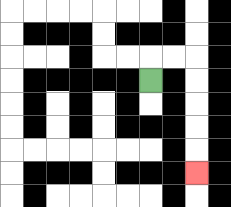{'start': '[6, 3]', 'end': '[8, 7]', 'path_directions': 'U,R,R,D,D,D,D,D', 'path_coordinates': '[[6, 3], [6, 2], [7, 2], [8, 2], [8, 3], [8, 4], [8, 5], [8, 6], [8, 7]]'}